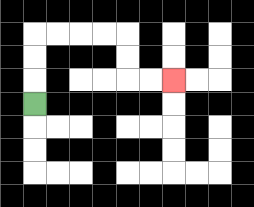{'start': '[1, 4]', 'end': '[7, 3]', 'path_directions': 'U,U,U,R,R,R,R,D,D,R,R', 'path_coordinates': '[[1, 4], [1, 3], [1, 2], [1, 1], [2, 1], [3, 1], [4, 1], [5, 1], [5, 2], [5, 3], [6, 3], [7, 3]]'}